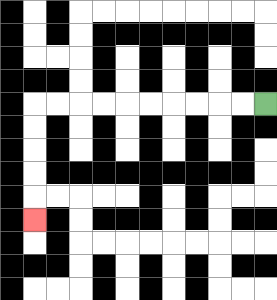{'start': '[11, 4]', 'end': '[1, 9]', 'path_directions': 'L,L,L,L,L,L,L,L,L,L,D,D,D,D,D', 'path_coordinates': '[[11, 4], [10, 4], [9, 4], [8, 4], [7, 4], [6, 4], [5, 4], [4, 4], [3, 4], [2, 4], [1, 4], [1, 5], [1, 6], [1, 7], [1, 8], [1, 9]]'}